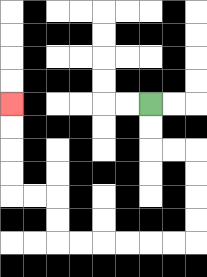{'start': '[6, 4]', 'end': '[0, 4]', 'path_directions': 'D,D,R,R,D,D,D,D,L,L,L,L,L,L,U,U,L,L,U,U,U,U', 'path_coordinates': '[[6, 4], [6, 5], [6, 6], [7, 6], [8, 6], [8, 7], [8, 8], [8, 9], [8, 10], [7, 10], [6, 10], [5, 10], [4, 10], [3, 10], [2, 10], [2, 9], [2, 8], [1, 8], [0, 8], [0, 7], [0, 6], [0, 5], [0, 4]]'}